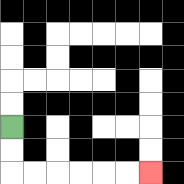{'start': '[0, 5]', 'end': '[6, 7]', 'path_directions': 'D,D,R,R,R,R,R,R', 'path_coordinates': '[[0, 5], [0, 6], [0, 7], [1, 7], [2, 7], [3, 7], [4, 7], [5, 7], [6, 7]]'}